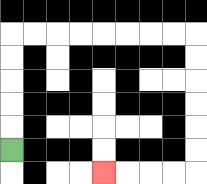{'start': '[0, 6]', 'end': '[4, 7]', 'path_directions': 'U,U,U,U,U,R,R,R,R,R,R,R,R,D,D,D,D,D,D,L,L,L,L', 'path_coordinates': '[[0, 6], [0, 5], [0, 4], [0, 3], [0, 2], [0, 1], [1, 1], [2, 1], [3, 1], [4, 1], [5, 1], [6, 1], [7, 1], [8, 1], [8, 2], [8, 3], [8, 4], [8, 5], [8, 6], [8, 7], [7, 7], [6, 7], [5, 7], [4, 7]]'}